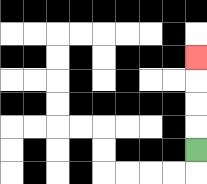{'start': '[8, 6]', 'end': '[8, 2]', 'path_directions': 'U,U,U,U', 'path_coordinates': '[[8, 6], [8, 5], [8, 4], [8, 3], [8, 2]]'}